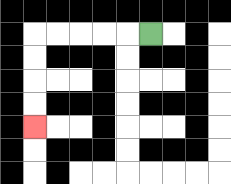{'start': '[6, 1]', 'end': '[1, 5]', 'path_directions': 'L,L,L,L,L,D,D,D,D', 'path_coordinates': '[[6, 1], [5, 1], [4, 1], [3, 1], [2, 1], [1, 1], [1, 2], [1, 3], [1, 4], [1, 5]]'}